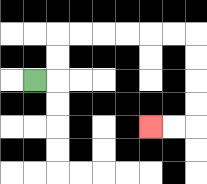{'start': '[1, 3]', 'end': '[6, 5]', 'path_directions': 'R,U,U,R,R,R,R,R,R,D,D,D,D,L,L', 'path_coordinates': '[[1, 3], [2, 3], [2, 2], [2, 1], [3, 1], [4, 1], [5, 1], [6, 1], [7, 1], [8, 1], [8, 2], [8, 3], [8, 4], [8, 5], [7, 5], [6, 5]]'}